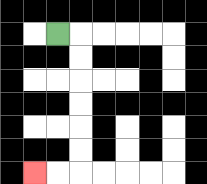{'start': '[2, 1]', 'end': '[1, 7]', 'path_directions': 'R,D,D,D,D,D,D,L,L', 'path_coordinates': '[[2, 1], [3, 1], [3, 2], [3, 3], [3, 4], [3, 5], [3, 6], [3, 7], [2, 7], [1, 7]]'}